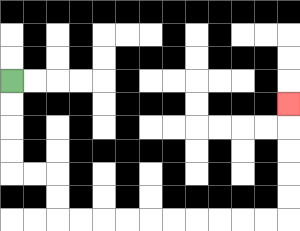{'start': '[0, 3]', 'end': '[12, 4]', 'path_directions': 'D,D,D,D,R,R,D,D,R,R,R,R,R,R,R,R,R,R,U,U,U,U,U', 'path_coordinates': '[[0, 3], [0, 4], [0, 5], [0, 6], [0, 7], [1, 7], [2, 7], [2, 8], [2, 9], [3, 9], [4, 9], [5, 9], [6, 9], [7, 9], [8, 9], [9, 9], [10, 9], [11, 9], [12, 9], [12, 8], [12, 7], [12, 6], [12, 5], [12, 4]]'}